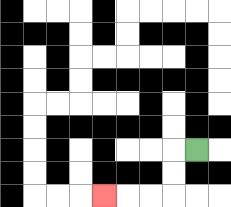{'start': '[8, 6]', 'end': '[4, 8]', 'path_directions': 'L,D,D,L,L,L', 'path_coordinates': '[[8, 6], [7, 6], [7, 7], [7, 8], [6, 8], [5, 8], [4, 8]]'}